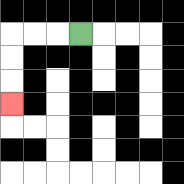{'start': '[3, 1]', 'end': '[0, 4]', 'path_directions': 'L,L,L,D,D,D', 'path_coordinates': '[[3, 1], [2, 1], [1, 1], [0, 1], [0, 2], [0, 3], [0, 4]]'}